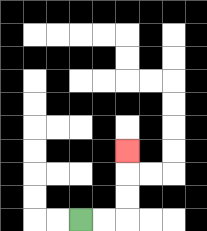{'start': '[3, 9]', 'end': '[5, 6]', 'path_directions': 'R,R,U,U,U', 'path_coordinates': '[[3, 9], [4, 9], [5, 9], [5, 8], [5, 7], [5, 6]]'}